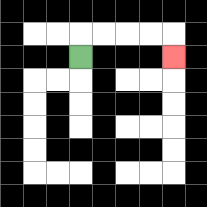{'start': '[3, 2]', 'end': '[7, 2]', 'path_directions': 'U,R,R,R,R,D', 'path_coordinates': '[[3, 2], [3, 1], [4, 1], [5, 1], [6, 1], [7, 1], [7, 2]]'}